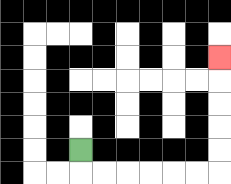{'start': '[3, 6]', 'end': '[9, 2]', 'path_directions': 'D,R,R,R,R,R,R,U,U,U,U,U', 'path_coordinates': '[[3, 6], [3, 7], [4, 7], [5, 7], [6, 7], [7, 7], [8, 7], [9, 7], [9, 6], [9, 5], [9, 4], [9, 3], [9, 2]]'}